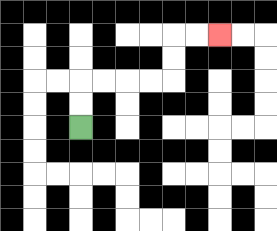{'start': '[3, 5]', 'end': '[9, 1]', 'path_directions': 'U,U,R,R,R,R,U,U,R,R', 'path_coordinates': '[[3, 5], [3, 4], [3, 3], [4, 3], [5, 3], [6, 3], [7, 3], [7, 2], [7, 1], [8, 1], [9, 1]]'}